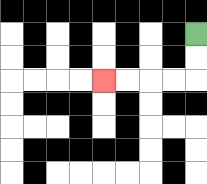{'start': '[8, 1]', 'end': '[4, 3]', 'path_directions': 'D,D,L,L,L,L', 'path_coordinates': '[[8, 1], [8, 2], [8, 3], [7, 3], [6, 3], [5, 3], [4, 3]]'}